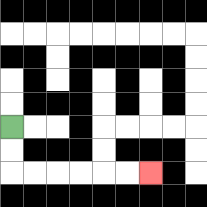{'start': '[0, 5]', 'end': '[6, 7]', 'path_directions': 'D,D,R,R,R,R,R,R', 'path_coordinates': '[[0, 5], [0, 6], [0, 7], [1, 7], [2, 7], [3, 7], [4, 7], [5, 7], [6, 7]]'}